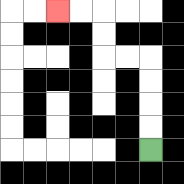{'start': '[6, 6]', 'end': '[2, 0]', 'path_directions': 'U,U,U,U,L,L,U,U,L,L', 'path_coordinates': '[[6, 6], [6, 5], [6, 4], [6, 3], [6, 2], [5, 2], [4, 2], [4, 1], [4, 0], [3, 0], [2, 0]]'}